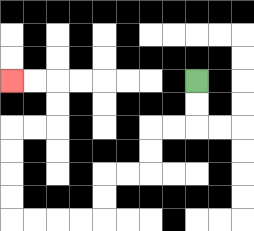{'start': '[8, 3]', 'end': '[0, 3]', 'path_directions': 'D,D,L,L,D,D,L,L,D,D,L,L,L,L,U,U,U,U,R,R,U,U,L,L', 'path_coordinates': '[[8, 3], [8, 4], [8, 5], [7, 5], [6, 5], [6, 6], [6, 7], [5, 7], [4, 7], [4, 8], [4, 9], [3, 9], [2, 9], [1, 9], [0, 9], [0, 8], [0, 7], [0, 6], [0, 5], [1, 5], [2, 5], [2, 4], [2, 3], [1, 3], [0, 3]]'}